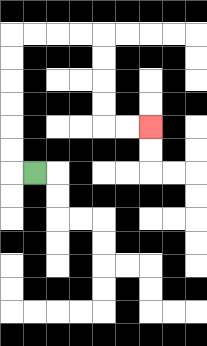{'start': '[1, 7]', 'end': '[6, 5]', 'path_directions': 'L,U,U,U,U,U,U,R,R,R,R,D,D,D,D,R,R', 'path_coordinates': '[[1, 7], [0, 7], [0, 6], [0, 5], [0, 4], [0, 3], [0, 2], [0, 1], [1, 1], [2, 1], [3, 1], [4, 1], [4, 2], [4, 3], [4, 4], [4, 5], [5, 5], [6, 5]]'}